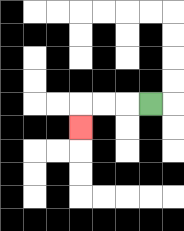{'start': '[6, 4]', 'end': '[3, 5]', 'path_directions': 'L,L,L,D', 'path_coordinates': '[[6, 4], [5, 4], [4, 4], [3, 4], [3, 5]]'}